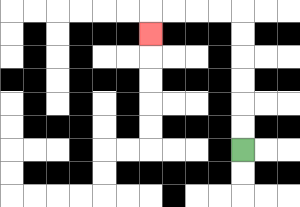{'start': '[10, 6]', 'end': '[6, 1]', 'path_directions': 'U,U,U,U,U,U,L,L,L,L,D', 'path_coordinates': '[[10, 6], [10, 5], [10, 4], [10, 3], [10, 2], [10, 1], [10, 0], [9, 0], [8, 0], [7, 0], [6, 0], [6, 1]]'}